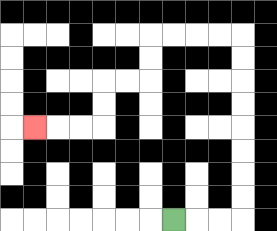{'start': '[7, 9]', 'end': '[1, 5]', 'path_directions': 'R,R,R,U,U,U,U,U,U,U,U,L,L,L,L,D,D,L,L,D,D,L,L,L', 'path_coordinates': '[[7, 9], [8, 9], [9, 9], [10, 9], [10, 8], [10, 7], [10, 6], [10, 5], [10, 4], [10, 3], [10, 2], [10, 1], [9, 1], [8, 1], [7, 1], [6, 1], [6, 2], [6, 3], [5, 3], [4, 3], [4, 4], [4, 5], [3, 5], [2, 5], [1, 5]]'}